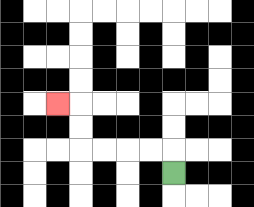{'start': '[7, 7]', 'end': '[2, 4]', 'path_directions': 'U,L,L,L,L,U,U,L', 'path_coordinates': '[[7, 7], [7, 6], [6, 6], [5, 6], [4, 6], [3, 6], [3, 5], [3, 4], [2, 4]]'}